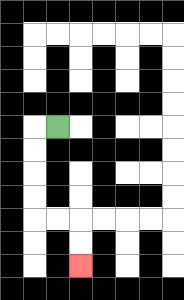{'start': '[2, 5]', 'end': '[3, 11]', 'path_directions': 'L,D,D,D,D,R,R,D,D', 'path_coordinates': '[[2, 5], [1, 5], [1, 6], [1, 7], [1, 8], [1, 9], [2, 9], [3, 9], [3, 10], [3, 11]]'}